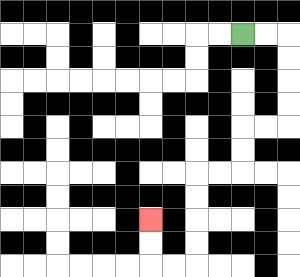{'start': '[10, 1]', 'end': '[6, 9]', 'path_directions': 'R,R,D,D,D,D,L,L,D,D,L,L,D,D,D,D,L,L,U,U', 'path_coordinates': '[[10, 1], [11, 1], [12, 1], [12, 2], [12, 3], [12, 4], [12, 5], [11, 5], [10, 5], [10, 6], [10, 7], [9, 7], [8, 7], [8, 8], [8, 9], [8, 10], [8, 11], [7, 11], [6, 11], [6, 10], [6, 9]]'}